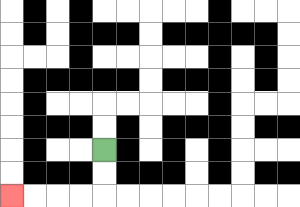{'start': '[4, 6]', 'end': '[0, 8]', 'path_directions': 'D,D,L,L,L,L', 'path_coordinates': '[[4, 6], [4, 7], [4, 8], [3, 8], [2, 8], [1, 8], [0, 8]]'}